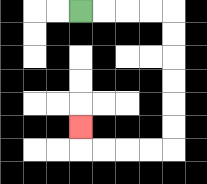{'start': '[3, 0]', 'end': '[3, 5]', 'path_directions': 'R,R,R,R,D,D,D,D,D,D,L,L,L,L,U', 'path_coordinates': '[[3, 0], [4, 0], [5, 0], [6, 0], [7, 0], [7, 1], [7, 2], [7, 3], [7, 4], [7, 5], [7, 6], [6, 6], [5, 6], [4, 6], [3, 6], [3, 5]]'}